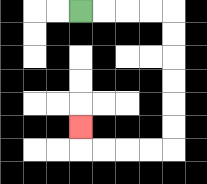{'start': '[3, 0]', 'end': '[3, 5]', 'path_directions': 'R,R,R,R,D,D,D,D,D,D,L,L,L,L,U', 'path_coordinates': '[[3, 0], [4, 0], [5, 0], [6, 0], [7, 0], [7, 1], [7, 2], [7, 3], [7, 4], [7, 5], [7, 6], [6, 6], [5, 6], [4, 6], [3, 6], [3, 5]]'}